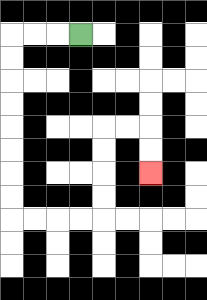{'start': '[3, 1]', 'end': '[6, 7]', 'path_directions': 'L,L,L,D,D,D,D,D,D,D,D,R,R,R,R,U,U,U,U,R,R,D,D', 'path_coordinates': '[[3, 1], [2, 1], [1, 1], [0, 1], [0, 2], [0, 3], [0, 4], [0, 5], [0, 6], [0, 7], [0, 8], [0, 9], [1, 9], [2, 9], [3, 9], [4, 9], [4, 8], [4, 7], [4, 6], [4, 5], [5, 5], [6, 5], [6, 6], [6, 7]]'}